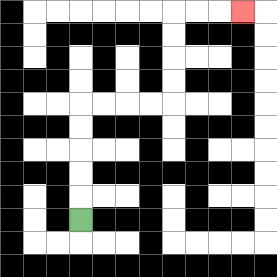{'start': '[3, 9]', 'end': '[10, 0]', 'path_directions': 'U,U,U,U,U,R,R,R,R,U,U,U,U,R,R,R', 'path_coordinates': '[[3, 9], [3, 8], [3, 7], [3, 6], [3, 5], [3, 4], [4, 4], [5, 4], [6, 4], [7, 4], [7, 3], [7, 2], [7, 1], [7, 0], [8, 0], [9, 0], [10, 0]]'}